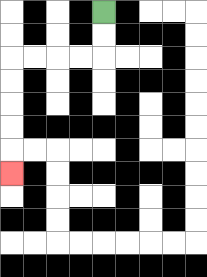{'start': '[4, 0]', 'end': '[0, 7]', 'path_directions': 'D,D,L,L,L,L,D,D,D,D,D', 'path_coordinates': '[[4, 0], [4, 1], [4, 2], [3, 2], [2, 2], [1, 2], [0, 2], [0, 3], [0, 4], [0, 5], [0, 6], [0, 7]]'}